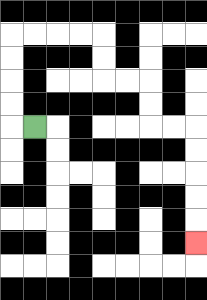{'start': '[1, 5]', 'end': '[8, 10]', 'path_directions': 'L,U,U,U,U,R,R,R,R,D,D,R,R,D,D,R,R,D,D,D,D,D', 'path_coordinates': '[[1, 5], [0, 5], [0, 4], [0, 3], [0, 2], [0, 1], [1, 1], [2, 1], [3, 1], [4, 1], [4, 2], [4, 3], [5, 3], [6, 3], [6, 4], [6, 5], [7, 5], [8, 5], [8, 6], [8, 7], [8, 8], [8, 9], [8, 10]]'}